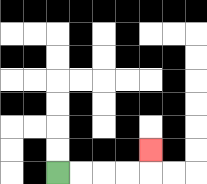{'start': '[2, 7]', 'end': '[6, 6]', 'path_directions': 'R,R,R,R,U', 'path_coordinates': '[[2, 7], [3, 7], [4, 7], [5, 7], [6, 7], [6, 6]]'}